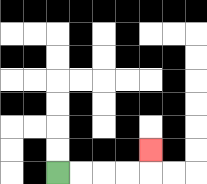{'start': '[2, 7]', 'end': '[6, 6]', 'path_directions': 'R,R,R,R,U', 'path_coordinates': '[[2, 7], [3, 7], [4, 7], [5, 7], [6, 7], [6, 6]]'}